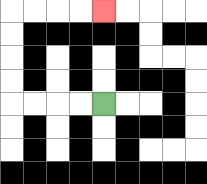{'start': '[4, 4]', 'end': '[4, 0]', 'path_directions': 'L,L,L,L,U,U,U,U,R,R,R,R', 'path_coordinates': '[[4, 4], [3, 4], [2, 4], [1, 4], [0, 4], [0, 3], [0, 2], [0, 1], [0, 0], [1, 0], [2, 0], [3, 0], [4, 0]]'}